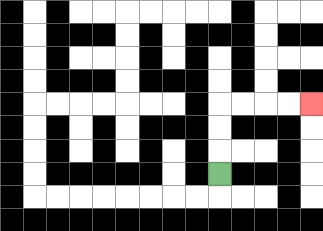{'start': '[9, 7]', 'end': '[13, 4]', 'path_directions': 'U,U,U,R,R,R,R', 'path_coordinates': '[[9, 7], [9, 6], [9, 5], [9, 4], [10, 4], [11, 4], [12, 4], [13, 4]]'}